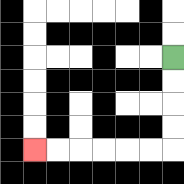{'start': '[7, 2]', 'end': '[1, 6]', 'path_directions': 'D,D,D,D,L,L,L,L,L,L', 'path_coordinates': '[[7, 2], [7, 3], [7, 4], [7, 5], [7, 6], [6, 6], [5, 6], [4, 6], [3, 6], [2, 6], [1, 6]]'}